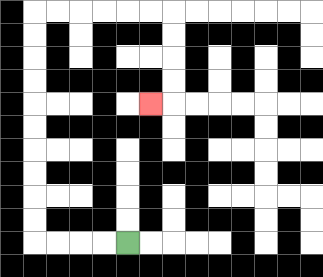{'start': '[5, 10]', 'end': '[6, 4]', 'path_directions': 'L,L,L,L,U,U,U,U,U,U,U,U,U,U,R,R,R,R,R,R,D,D,D,D,L', 'path_coordinates': '[[5, 10], [4, 10], [3, 10], [2, 10], [1, 10], [1, 9], [1, 8], [1, 7], [1, 6], [1, 5], [1, 4], [1, 3], [1, 2], [1, 1], [1, 0], [2, 0], [3, 0], [4, 0], [5, 0], [6, 0], [7, 0], [7, 1], [7, 2], [7, 3], [7, 4], [6, 4]]'}